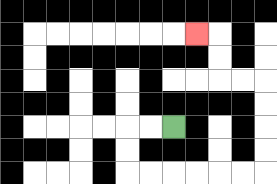{'start': '[7, 5]', 'end': '[8, 1]', 'path_directions': 'L,L,D,D,R,R,R,R,R,R,U,U,U,U,L,L,U,U,L', 'path_coordinates': '[[7, 5], [6, 5], [5, 5], [5, 6], [5, 7], [6, 7], [7, 7], [8, 7], [9, 7], [10, 7], [11, 7], [11, 6], [11, 5], [11, 4], [11, 3], [10, 3], [9, 3], [9, 2], [9, 1], [8, 1]]'}